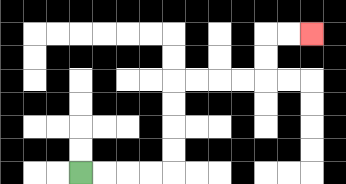{'start': '[3, 7]', 'end': '[13, 1]', 'path_directions': 'R,R,R,R,U,U,U,U,R,R,R,R,U,U,R,R', 'path_coordinates': '[[3, 7], [4, 7], [5, 7], [6, 7], [7, 7], [7, 6], [7, 5], [7, 4], [7, 3], [8, 3], [9, 3], [10, 3], [11, 3], [11, 2], [11, 1], [12, 1], [13, 1]]'}